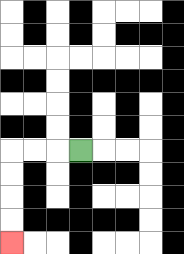{'start': '[3, 6]', 'end': '[0, 10]', 'path_directions': 'L,L,L,D,D,D,D', 'path_coordinates': '[[3, 6], [2, 6], [1, 6], [0, 6], [0, 7], [0, 8], [0, 9], [0, 10]]'}